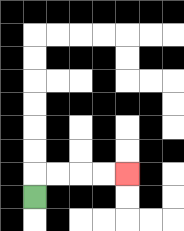{'start': '[1, 8]', 'end': '[5, 7]', 'path_directions': 'U,R,R,R,R', 'path_coordinates': '[[1, 8], [1, 7], [2, 7], [3, 7], [4, 7], [5, 7]]'}